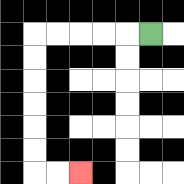{'start': '[6, 1]', 'end': '[3, 7]', 'path_directions': 'L,L,L,L,L,D,D,D,D,D,D,R,R', 'path_coordinates': '[[6, 1], [5, 1], [4, 1], [3, 1], [2, 1], [1, 1], [1, 2], [1, 3], [1, 4], [1, 5], [1, 6], [1, 7], [2, 7], [3, 7]]'}